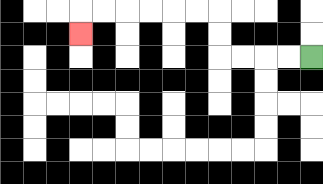{'start': '[13, 2]', 'end': '[3, 1]', 'path_directions': 'L,L,L,L,U,U,L,L,L,L,L,L,D', 'path_coordinates': '[[13, 2], [12, 2], [11, 2], [10, 2], [9, 2], [9, 1], [9, 0], [8, 0], [7, 0], [6, 0], [5, 0], [4, 0], [3, 0], [3, 1]]'}